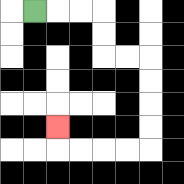{'start': '[1, 0]', 'end': '[2, 5]', 'path_directions': 'R,R,R,D,D,R,R,D,D,D,D,L,L,L,L,U', 'path_coordinates': '[[1, 0], [2, 0], [3, 0], [4, 0], [4, 1], [4, 2], [5, 2], [6, 2], [6, 3], [6, 4], [6, 5], [6, 6], [5, 6], [4, 6], [3, 6], [2, 6], [2, 5]]'}